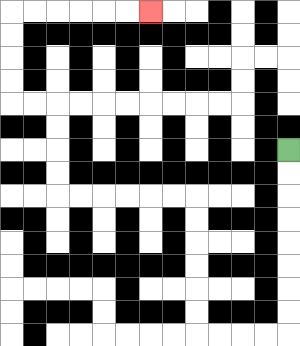{'start': '[12, 6]', 'end': '[6, 0]', 'path_directions': 'D,D,D,D,D,D,D,D,L,L,L,L,U,U,U,U,U,U,L,L,L,L,L,L,U,U,U,U,L,L,U,U,U,U,R,R,R,R,R,R', 'path_coordinates': '[[12, 6], [12, 7], [12, 8], [12, 9], [12, 10], [12, 11], [12, 12], [12, 13], [12, 14], [11, 14], [10, 14], [9, 14], [8, 14], [8, 13], [8, 12], [8, 11], [8, 10], [8, 9], [8, 8], [7, 8], [6, 8], [5, 8], [4, 8], [3, 8], [2, 8], [2, 7], [2, 6], [2, 5], [2, 4], [1, 4], [0, 4], [0, 3], [0, 2], [0, 1], [0, 0], [1, 0], [2, 0], [3, 0], [4, 0], [5, 0], [6, 0]]'}